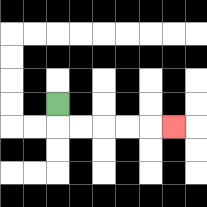{'start': '[2, 4]', 'end': '[7, 5]', 'path_directions': 'D,R,R,R,R,R', 'path_coordinates': '[[2, 4], [2, 5], [3, 5], [4, 5], [5, 5], [6, 5], [7, 5]]'}